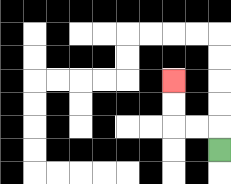{'start': '[9, 6]', 'end': '[7, 3]', 'path_directions': 'U,L,L,U,U', 'path_coordinates': '[[9, 6], [9, 5], [8, 5], [7, 5], [7, 4], [7, 3]]'}